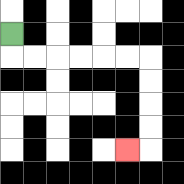{'start': '[0, 1]', 'end': '[5, 6]', 'path_directions': 'D,R,R,R,R,R,R,D,D,D,D,L', 'path_coordinates': '[[0, 1], [0, 2], [1, 2], [2, 2], [3, 2], [4, 2], [5, 2], [6, 2], [6, 3], [6, 4], [6, 5], [6, 6], [5, 6]]'}